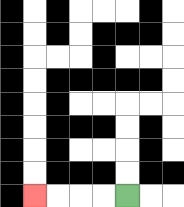{'start': '[5, 8]', 'end': '[1, 8]', 'path_directions': 'L,L,L,L', 'path_coordinates': '[[5, 8], [4, 8], [3, 8], [2, 8], [1, 8]]'}